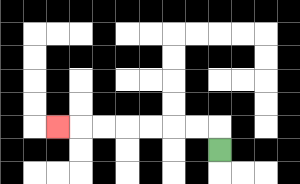{'start': '[9, 6]', 'end': '[2, 5]', 'path_directions': 'U,L,L,L,L,L,L,L', 'path_coordinates': '[[9, 6], [9, 5], [8, 5], [7, 5], [6, 5], [5, 5], [4, 5], [3, 5], [2, 5]]'}